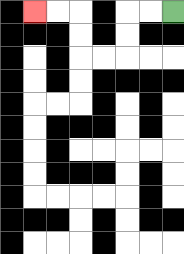{'start': '[7, 0]', 'end': '[1, 0]', 'path_directions': 'L,L,D,D,L,L,U,U,L,L', 'path_coordinates': '[[7, 0], [6, 0], [5, 0], [5, 1], [5, 2], [4, 2], [3, 2], [3, 1], [3, 0], [2, 0], [1, 0]]'}